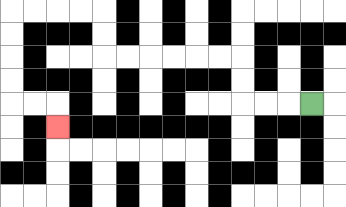{'start': '[13, 4]', 'end': '[2, 5]', 'path_directions': 'L,L,L,U,U,L,L,L,L,L,L,U,U,L,L,L,L,D,D,D,D,R,R,D', 'path_coordinates': '[[13, 4], [12, 4], [11, 4], [10, 4], [10, 3], [10, 2], [9, 2], [8, 2], [7, 2], [6, 2], [5, 2], [4, 2], [4, 1], [4, 0], [3, 0], [2, 0], [1, 0], [0, 0], [0, 1], [0, 2], [0, 3], [0, 4], [1, 4], [2, 4], [2, 5]]'}